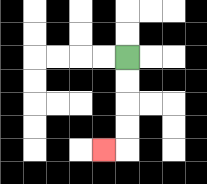{'start': '[5, 2]', 'end': '[4, 6]', 'path_directions': 'D,D,D,D,L', 'path_coordinates': '[[5, 2], [5, 3], [5, 4], [5, 5], [5, 6], [4, 6]]'}